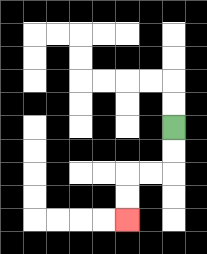{'start': '[7, 5]', 'end': '[5, 9]', 'path_directions': 'D,D,L,L,D,D', 'path_coordinates': '[[7, 5], [7, 6], [7, 7], [6, 7], [5, 7], [5, 8], [5, 9]]'}